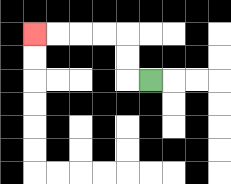{'start': '[6, 3]', 'end': '[1, 1]', 'path_directions': 'L,U,U,L,L,L,L', 'path_coordinates': '[[6, 3], [5, 3], [5, 2], [5, 1], [4, 1], [3, 1], [2, 1], [1, 1]]'}